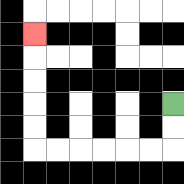{'start': '[7, 4]', 'end': '[1, 1]', 'path_directions': 'D,D,L,L,L,L,L,L,U,U,U,U,U', 'path_coordinates': '[[7, 4], [7, 5], [7, 6], [6, 6], [5, 6], [4, 6], [3, 6], [2, 6], [1, 6], [1, 5], [1, 4], [1, 3], [1, 2], [1, 1]]'}